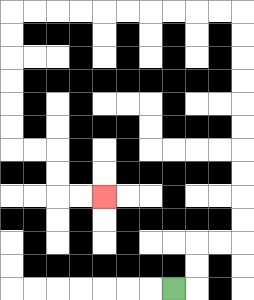{'start': '[7, 12]', 'end': '[4, 8]', 'path_directions': 'R,U,U,R,R,U,U,U,U,U,U,U,U,U,U,L,L,L,L,L,L,L,L,L,L,D,D,D,D,D,D,R,R,D,D,R,R', 'path_coordinates': '[[7, 12], [8, 12], [8, 11], [8, 10], [9, 10], [10, 10], [10, 9], [10, 8], [10, 7], [10, 6], [10, 5], [10, 4], [10, 3], [10, 2], [10, 1], [10, 0], [9, 0], [8, 0], [7, 0], [6, 0], [5, 0], [4, 0], [3, 0], [2, 0], [1, 0], [0, 0], [0, 1], [0, 2], [0, 3], [0, 4], [0, 5], [0, 6], [1, 6], [2, 6], [2, 7], [2, 8], [3, 8], [4, 8]]'}